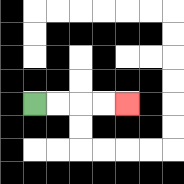{'start': '[1, 4]', 'end': '[5, 4]', 'path_directions': 'R,R,R,R', 'path_coordinates': '[[1, 4], [2, 4], [3, 4], [4, 4], [5, 4]]'}